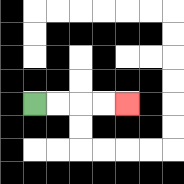{'start': '[1, 4]', 'end': '[5, 4]', 'path_directions': 'R,R,R,R', 'path_coordinates': '[[1, 4], [2, 4], [3, 4], [4, 4], [5, 4]]'}